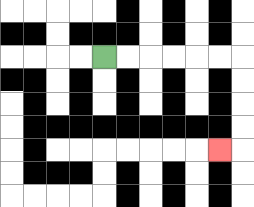{'start': '[4, 2]', 'end': '[9, 6]', 'path_directions': 'R,R,R,R,R,R,D,D,D,D,L', 'path_coordinates': '[[4, 2], [5, 2], [6, 2], [7, 2], [8, 2], [9, 2], [10, 2], [10, 3], [10, 4], [10, 5], [10, 6], [9, 6]]'}